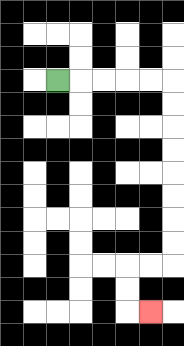{'start': '[2, 3]', 'end': '[6, 13]', 'path_directions': 'R,R,R,R,R,D,D,D,D,D,D,D,D,L,L,D,D,R', 'path_coordinates': '[[2, 3], [3, 3], [4, 3], [5, 3], [6, 3], [7, 3], [7, 4], [7, 5], [7, 6], [7, 7], [7, 8], [7, 9], [7, 10], [7, 11], [6, 11], [5, 11], [5, 12], [5, 13], [6, 13]]'}